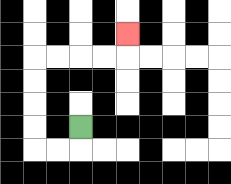{'start': '[3, 5]', 'end': '[5, 1]', 'path_directions': 'D,L,L,U,U,U,U,R,R,R,R,U', 'path_coordinates': '[[3, 5], [3, 6], [2, 6], [1, 6], [1, 5], [1, 4], [1, 3], [1, 2], [2, 2], [3, 2], [4, 2], [5, 2], [5, 1]]'}